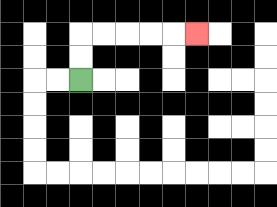{'start': '[3, 3]', 'end': '[8, 1]', 'path_directions': 'U,U,R,R,R,R,R', 'path_coordinates': '[[3, 3], [3, 2], [3, 1], [4, 1], [5, 1], [6, 1], [7, 1], [8, 1]]'}